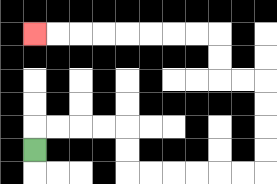{'start': '[1, 6]', 'end': '[1, 1]', 'path_directions': 'U,R,R,R,R,D,D,R,R,R,R,R,R,U,U,U,U,L,L,U,U,L,L,L,L,L,L,L,L', 'path_coordinates': '[[1, 6], [1, 5], [2, 5], [3, 5], [4, 5], [5, 5], [5, 6], [5, 7], [6, 7], [7, 7], [8, 7], [9, 7], [10, 7], [11, 7], [11, 6], [11, 5], [11, 4], [11, 3], [10, 3], [9, 3], [9, 2], [9, 1], [8, 1], [7, 1], [6, 1], [5, 1], [4, 1], [3, 1], [2, 1], [1, 1]]'}